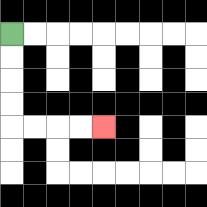{'start': '[0, 1]', 'end': '[4, 5]', 'path_directions': 'D,D,D,D,R,R,R,R', 'path_coordinates': '[[0, 1], [0, 2], [0, 3], [0, 4], [0, 5], [1, 5], [2, 5], [3, 5], [4, 5]]'}